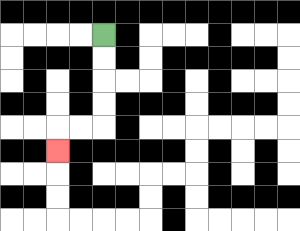{'start': '[4, 1]', 'end': '[2, 6]', 'path_directions': 'D,D,D,D,L,L,D', 'path_coordinates': '[[4, 1], [4, 2], [4, 3], [4, 4], [4, 5], [3, 5], [2, 5], [2, 6]]'}